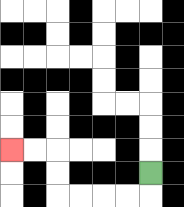{'start': '[6, 7]', 'end': '[0, 6]', 'path_directions': 'D,L,L,L,L,U,U,L,L', 'path_coordinates': '[[6, 7], [6, 8], [5, 8], [4, 8], [3, 8], [2, 8], [2, 7], [2, 6], [1, 6], [0, 6]]'}